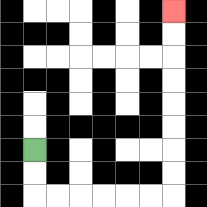{'start': '[1, 6]', 'end': '[7, 0]', 'path_directions': 'D,D,R,R,R,R,R,R,U,U,U,U,U,U,U,U', 'path_coordinates': '[[1, 6], [1, 7], [1, 8], [2, 8], [3, 8], [4, 8], [5, 8], [6, 8], [7, 8], [7, 7], [7, 6], [7, 5], [7, 4], [7, 3], [7, 2], [7, 1], [7, 0]]'}